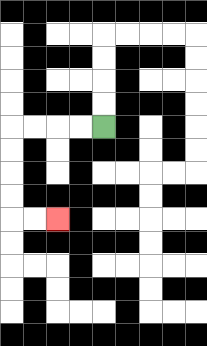{'start': '[4, 5]', 'end': '[2, 9]', 'path_directions': 'L,L,L,L,D,D,D,D,R,R', 'path_coordinates': '[[4, 5], [3, 5], [2, 5], [1, 5], [0, 5], [0, 6], [0, 7], [0, 8], [0, 9], [1, 9], [2, 9]]'}